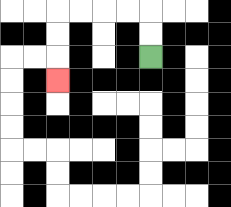{'start': '[6, 2]', 'end': '[2, 3]', 'path_directions': 'U,U,L,L,L,L,D,D,D', 'path_coordinates': '[[6, 2], [6, 1], [6, 0], [5, 0], [4, 0], [3, 0], [2, 0], [2, 1], [2, 2], [2, 3]]'}